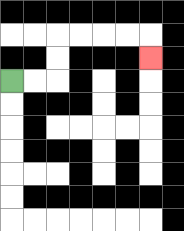{'start': '[0, 3]', 'end': '[6, 2]', 'path_directions': 'R,R,U,U,R,R,R,R,D', 'path_coordinates': '[[0, 3], [1, 3], [2, 3], [2, 2], [2, 1], [3, 1], [4, 1], [5, 1], [6, 1], [6, 2]]'}